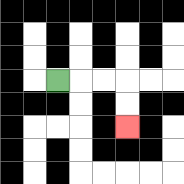{'start': '[2, 3]', 'end': '[5, 5]', 'path_directions': 'R,R,R,D,D', 'path_coordinates': '[[2, 3], [3, 3], [4, 3], [5, 3], [5, 4], [5, 5]]'}